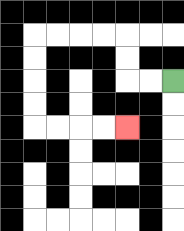{'start': '[7, 3]', 'end': '[5, 5]', 'path_directions': 'L,L,U,U,L,L,L,L,D,D,D,D,R,R,R,R', 'path_coordinates': '[[7, 3], [6, 3], [5, 3], [5, 2], [5, 1], [4, 1], [3, 1], [2, 1], [1, 1], [1, 2], [1, 3], [1, 4], [1, 5], [2, 5], [3, 5], [4, 5], [5, 5]]'}